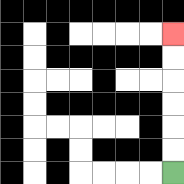{'start': '[7, 7]', 'end': '[7, 1]', 'path_directions': 'U,U,U,U,U,U', 'path_coordinates': '[[7, 7], [7, 6], [7, 5], [7, 4], [7, 3], [7, 2], [7, 1]]'}